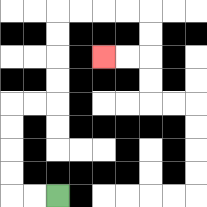{'start': '[2, 8]', 'end': '[4, 2]', 'path_directions': 'L,L,U,U,U,U,R,R,U,U,U,U,R,R,R,R,D,D,L,L', 'path_coordinates': '[[2, 8], [1, 8], [0, 8], [0, 7], [0, 6], [0, 5], [0, 4], [1, 4], [2, 4], [2, 3], [2, 2], [2, 1], [2, 0], [3, 0], [4, 0], [5, 0], [6, 0], [6, 1], [6, 2], [5, 2], [4, 2]]'}